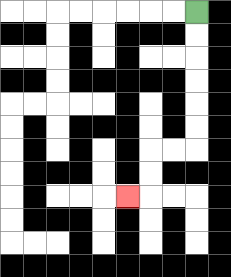{'start': '[8, 0]', 'end': '[5, 8]', 'path_directions': 'D,D,D,D,D,D,L,L,D,D,L', 'path_coordinates': '[[8, 0], [8, 1], [8, 2], [8, 3], [8, 4], [8, 5], [8, 6], [7, 6], [6, 6], [6, 7], [6, 8], [5, 8]]'}